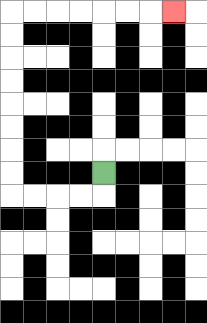{'start': '[4, 7]', 'end': '[7, 0]', 'path_directions': 'D,L,L,L,L,U,U,U,U,U,U,U,U,R,R,R,R,R,R,R', 'path_coordinates': '[[4, 7], [4, 8], [3, 8], [2, 8], [1, 8], [0, 8], [0, 7], [0, 6], [0, 5], [0, 4], [0, 3], [0, 2], [0, 1], [0, 0], [1, 0], [2, 0], [3, 0], [4, 0], [5, 0], [6, 0], [7, 0]]'}